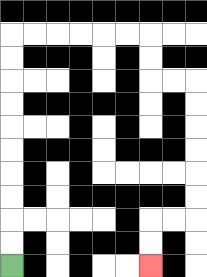{'start': '[0, 11]', 'end': '[6, 11]', 'path_directions': 'U,U,U,U,U,U,U,U,U,U,R,R,R,R,R,R,D,D,R,R,D,D,D,D,D,D,L,L,D,D', 'path_coordinates': '[[0, 11], [0, 10], [0, 9], [0, 8], [0, 7], [0, 6], [0, 5], [0, 4], [0, 3], [0, 2], [0, 1], [1, 1], [2, 1], [3, 1], [4, 1], [5, 1], [6, 1], [6, 2], [6, 3], [7, 3], [8, 3], [8, 4], [8, 5], [8, 6], [8, 7], [8, 8], [8, 9], [7, 9], [6, 9], [6, 10], [6, 11]]'}